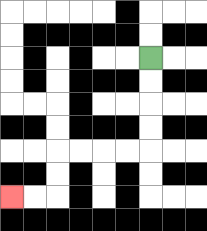{'start': '[6, 2]', 'end': '[0, 8]', 'path_directions': 'D,D,D,D,L,L,L,L,D,D,L,L', 'path_coordinates': '[[6, 2], [6, 3], [6, 4], [6, 5], [6, 6], [5, 6], [4, 6], [3, 6], [2, 6], [2, 7], [2, 8], [1, 8], [0, 8]]'}